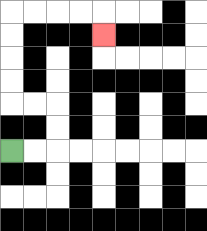{'start': '[0, 6]', 'end': '[4, 1]', 'path_directions': 'R,R,U,U,L,L,U,U,U,U,R,R,R,R,D', 'path_coordinates': '[[0, 6], [1, 6], [2, 6], [2, 5], [2, 4], [1, 4], [0, 4], [0, 3], [0, 2], [0, 1], [0, 0], [1, 0], [2, 0], [3, 0], [4, 0], [4, 1]]'}